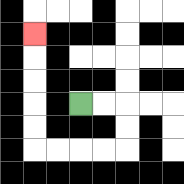{'start': '[3, 4]', 'end': '[1, 1]', 'path_directions': 'R,R,D,D,L,L,L,L,U,U,U,U,U', 'path_coordinates': '[[3, 4], [4, 4], [5, 4], [5, 5], [5, 6], [4, 6], [3, 6], [2, 6], [1, 6], [1, 5], [1, 4], [1, 3], [1, 2], [1, 1]]'}